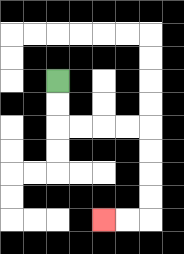{'start': '[2, 3]', 'end': '[4, 9]', 'path_directions': 'D,D,R,R,R,R,D,D,D,D,L,L', 'path_coordinates': '[[2, 3], [2, 4], [2, 5], [3, 5], [4, 5], [5, 5], [6, 5], [6, 6], [6, 7], [6, 8], [6, 9], [5, 9], [4, 9]]'}